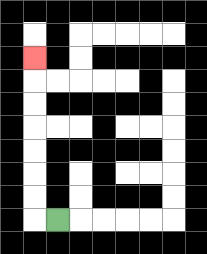{'start': '[2, 9]', 'end': '[1, 2]', 'path_directions': 'L,U,U,U,U,U,U,U', 'path_coordinates': '[[2, 9], [1, 9], [1, 8], [1, 7], [1, 6], [1, 5], [1, 4], [1, 3], [1, 2]]'}